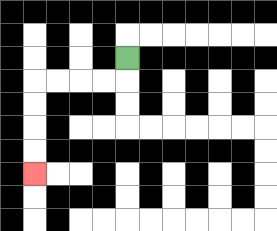{'start': '[5, 2]', 'end': '[1, 7]', 'path_directions': 'D,L,L,L,L,D,D,D,D', 'path_coordinates': '[[5, 2], [5, 3], [4, 3], [3, 3], [2, 3], [1, 3], [1, 4], [1, 5], [1, 6], [1, 7]]'}